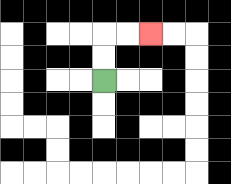{'start': '[4, 3]', 'end': '[6, 1]', 'path_directions': 'U,U,R,R', 'path_coordinates': '[[4, 3], [4, 2], [4, 1], [5, 1], [6, 1]]'}